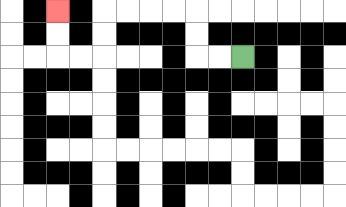{'start': '[10, 2]', 'end': '[2, 0]', 'path_directions': 'L,L,U,U,L,L,L,L,D,D,L,L,U,U', 'path_coordinates': '[[10, 2], [9, 2], [8, 2], [8, 1], [8, 0], [7, 0], [6, 0], [5, 0], [4, 0], [4, 1], [4, 2], [3, 2], [2, 2], [2, 1], [2, 0]]'}